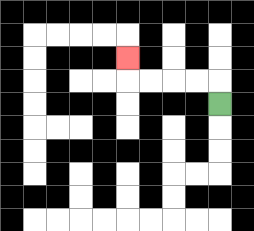{'start': '[9, 4]', 'end': '[5, 2]', 'path_directions': 'U,L,L,L,L,U', 'path_coordinates': '[[9, 4], [9, 3], [8, 3], [7, 3], [6, 3], [5, 3], [5, 2]]'}